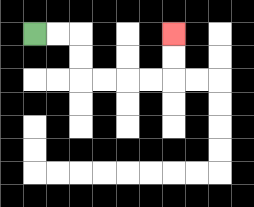{'start': '[1, 1]', 'end': '[7, 1]', 'path_directions': 'R,R,D,D,R,R,R,R,U,U', 'path_coordinates': '[[1, 1], [2, 1], [3, 1], [3, 2], [3, 3], [4, 3], [5, 3], [6, 3], [7, 3], [7, 2], [7, 1]]'}